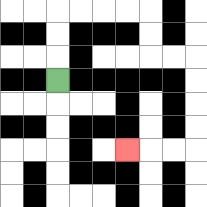{'start': '[2, 3]', 'end': '[5, 6]', 'path_directions': 'U,U,U,R,R,R,R,D,D,R,R,D,D,D,D,L,L,L', 'path_coordinates': '[[2, 3], [2, 2], [2, 1], [2, 0], [3, 0], [4, 0], [5, 0], [6, 0], [6, 1], [6, 2], [7, 2], [8, 2], [8, 3], [8, 4], [8, 5], [8, 6], [7, 6], [6, 6], [5, 6]]'}